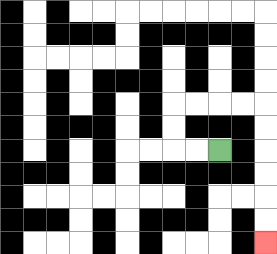{'start': '[9, 6]', 'end': '[11, 10]', 'path_directions': 'L,L,U,U,R,R,R,R,D,D,D,D,D,D', 'path_coordinates': '[[9, 6], [8, 6], [7, 6], [7, 5], [7, 4], [8, 4], [9, 4], [10, 4], [11, 4], [11, 5], [11, 6], [11, 7], [11, 8], [11, 9], [11, 10]]'}